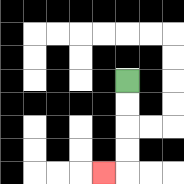{'start': '[5, 3]', 'end': '[4, 7]', 'path_directions': 'D,D,D,D,L', 'path_coordinates': '[[5, 3], [5, 4], [5, 5], [5, 6], [5, 7], [4, 7]]'}